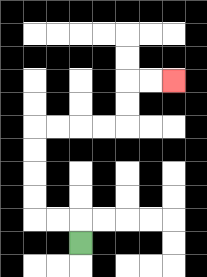{'start': '[3, 10]', 'end': '[7, 3]', 'path_directions': 'U,L,L,U,U,U,U,R,R,R,R,U,U,R,R', 'path_coordinates': '[[3, 10], [3, 9], [2, 9], [1, 9], [1, 8], [1, 7], [1, 6], [1, 5], [2, 5], [3, 5], [4, 5], [5, 5], [5, 4], [5, 3], [6, 3], [7, 3]]'}